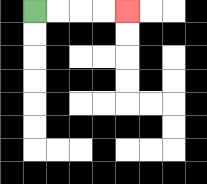{'start': '[1, 0]', 'end': '[5, 0]', 'path_directions': 'R,R,R,R', 'path_coordinates': '[[1, 0], [2, 0], [3, 0], [4, 0], [5, 0]]'}